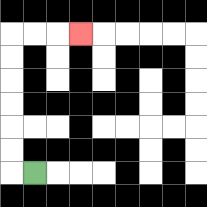{'start': '[1, 7]', 'end': '[3, 1]', 'path_directions': 'L,U,U,U,U,U,U,R,R,R', 'path_coordinates': '[[1, 7], [0, 7], [0, 6], [0, 5], [0, 4], [0, 3], [0, 2], [0, 1], [1, 1], [2, 1], [3, 1]]'}